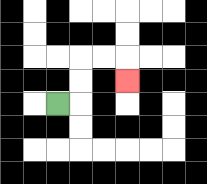{'start': '[2, 4]', 'end': '[5, 3]', 'path_directions': 'R,U,U,R,R,D', 'path_coordinates': '[[2, 4], [3, 4], [3, 3], [3, 2], [4, 2], [5, 2], [5, 3]]'}